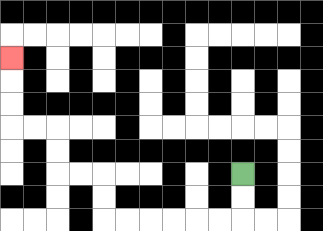{'start': '[10, 7]', 'end': '[0, 2]', 'path_directions': 'D,D,L,L,L,L,L,L,U,U,L,L,U,U,L,L,U,U,U', 'path_coordinates': '[[10, 7], [10, 8], [10, 9], [9, 9], [8, 9], [7, 9], [6, 9], [5, 9], [4, 9], [4, 8], [4, 7], [3, 7], [2, 7], [2, 6], [2, 5], [1, 5], [0, 5], [0, 4], [0, 3], [0, 2]]'}